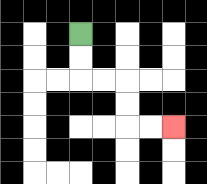{'start': '[3, 1]', 'end': '[7, 5]', 'path_directions': 'D,D,R,R,D,D,R,R', 'path_coordinates': '[[3, 1], [3, 2], [3, 3], [4, 3], [5, 3], [5, 4], [5, 5], [6, 5], [7, 5]]'}